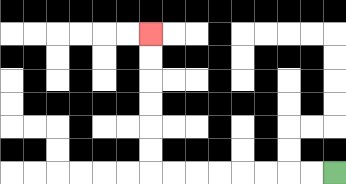{'start': '[14, 7]', 'end': '[6, 1]', 'path_directions': 'L,L,L,L,L,L,L,L,U,U,U,U,U,U', 'path_coordinates': '[[14, 7], [13, 7], [12, 7], [11, 7], [10, 7], [9, 7], [8, 7], [7, 7], [6, 7], [6, 6], [6, 5], [6, 4], [6, 3], [6, 2], [6, 1]]'}